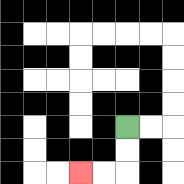{'start': '[5, 5]', 'end': '[3, 7]', 'path_directions': 'D,D,L,L', 'path_coordinates': '[[5, 5], [5, 6], [5, 7], [4, 7], [3, 7]]'}